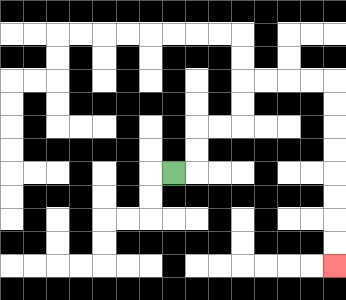{'start': '[7, 7]', 'end': '[14, 11]', 'path_directions': 'R,U,U,R,R,U,U,R,R,R,R,D,D,D,D,D,D,D,D', 'path_coordinates': '[[7, 7], [8, 7], [8, 6], [8, 5], [9, 5], [10, 5], [10, 4], [10, 3], [11, 3], [12, 3], [13, 3], [14, 3], [14, 4], [14, 5], [14, 6], [14, 7], [14, 8], [14, 9], [14, 10], [14, 11]]'}